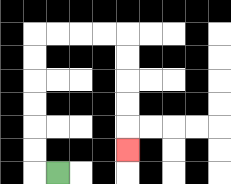{'start': '[2, 7]', 'end': '[5, 6]', 'path_directions': 'L,U,U,U,U,U,U,R,R,R,R,D,D,D,D,D', 'path_coordinates': '[[2, 7], [1, 7], [1, 6], [1, 5], [1, 4], [1, 3], [1, 2], [1, 1], [2, 1], [3, 1], [4, 1], [5, 1], [5, 2], [5, 3], [5, 4], [5, 5], [5, 6]]'}